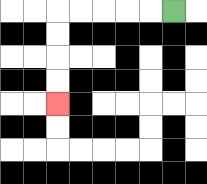{'start': '[7, 0]', 'end': '[2, 4]', 'path_directions': 'L,L,L,L,L,D,D,D,D', 'path_coordinates': '[[7, 0], [6, 0], [5, 0], [4, 0], [3, 0], [2, 0], [2, 1], [2, 2], [2, 3], [2, 4]]'}